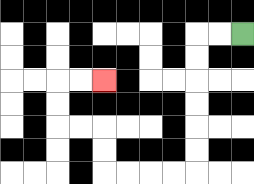{'start': '[10, 1]', 'end': '[4, 3]', 'path_directions': 'L,L,D,D,D,D,D,D,L,L,L,L,U,U,L,L,U,U,R,R', 'path_coordinates': '[[10, 1], [9, 1], [8, 1], [8, 2], [8, 3], [8, 4], [8, 5], [8, 6], [8, 7], [7, 7], [6, 7], [5, 7], [4, 7], [4, 6], [4, 5], [3, 5], [2, 5], [2, 4], [2, 3], [3, 3], [4, 3]]'}